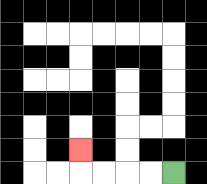{'start': '[7, 7]', 'end': '[3, 6]', 'path_directions': 'L,L,L,L,U', 'path_coordinates': '[[7, 7], [6, 7], [5, 7], [4, 7], [3, 7], [3, 6]]'}